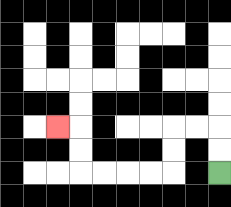{'start': '[9, 7]', 'end': '[2, 5]', 'path_directions': 'U,U,L,L,D,D,L,L,L,L,U,U,L', 'path_coordinates': '[[9, 7], [9, 6], [9, 5], [8, 5], [7, 5], [7, 6], [7, 7], [6, 7], [5, 7], [4, 7], [3, 7], [3, 6], [3, 5], [2, 5]]'}